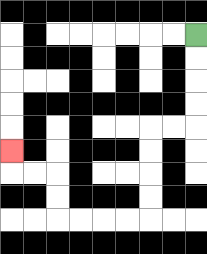{'start': '[8, 1]', 'end': '[0, 6]', 'path_directions': 'D,D,D,D,L,L,D,D,D,D,L,L,L,L,U,U,L,L,U', 'path_coordinates': '[[8, 1], [8, 2], [8, 3], [8, 4], [8, 5], [7, 5], [6, 5], [6, 6], [6, 7], [6, 8], [6, 9], [5, 9], [4, 9], [3, 9], [2, 9], [2, 8], [2, 7], [1, 7], [0, 7], [0, 6]]'}